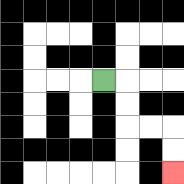{'start': '[4, 3]', 'end': '[7, 7]', 'path_directions': 'R,D,D,R,R,D,D', 'path_coordinates': '[[4, 3], [5, 3], [5, 4], [5, 5], [6, 5], [7, 5], [7, 6], [7, 7]]'}